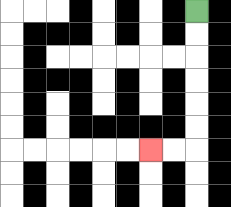{'start': '[8, 0]', 'end': '[6, 6]', 'path_directions': 'D,D,D,D,D,D,L,L', 'path_coordinates': '[[8, 0], [8, 1], [8, 2], [8, 3], [8, 4], [8, 5], [8, 6], [7, 6], [6, 6]]'}